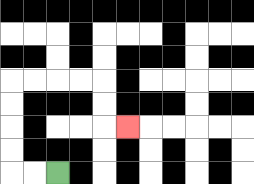{'start': '[2, 7]', 'end': '[5, 5]', 'path_directions': 'L,L,U,U,U,U,R,R,R,R,D,D,R', 'path_coordinates': '[[2, 7], [1, 7], [0, 7], [0, 6], [0, 5], [0, 4], [0, 3], [1, 3], [2, 3], [3, 3], [4, 3], [4, 4], [4, 5], [5, 5]]'}